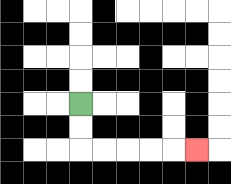{'start': '[3, 4]', 'end': '[8, 6]', 'path_directions': 'D,D,R,R,R,R,R', 'path_coordinates': '[[3, 4], [3, 5], [3, 6], [4, 6], [5, 6], [6, 6], [7, 6], [8, 6]]'}